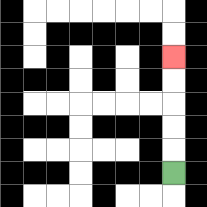{'start': '[7, 7]', 'end': '[7, 2]', 'path_directions': 'U,U,U,U,U', 'path_coordinates': '[[7, 7], [7, 6], [7, 5], [7, 4], [7, 3], [7, 2]]'}